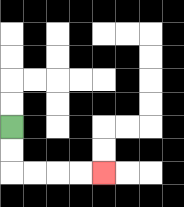{'start': '[0, 5]', 'end': '[4, 7]', 'path_directions': 'D,D,R,R,R,R', 'path_coordinates': '[[0, 5], [0, 6], [0, 7], [1, 7], [2, 7], [3, 7], [4, 7]]'}